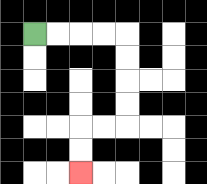{'start': '[1, 1]', 'end': '[3, 7]', 'path_directions': 'R,R,R,R,D,D,D,D,L,L,D,D', 'path_coordinates': '[[1, 1], [2, 1], [3, 1], [4, 1], [5, 1], [5, 2], [5, 3], [5, 4], [5, 5], [4, 5], [3, 5], [3, 6], [3, 7]]'}